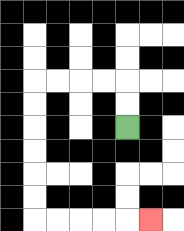{'start': '[5, 5]', 'end': '[6, 9]', 'path_directions': 'U,U,L,L,L,L,D,D,D,D,D,D,R,R,R,R,R', 'path_coordinates': '[[5, 5], [5, 4], [5, 3], [4, 3], [3, 3], [2, 3], [1, 3], [1, 4], [1, 5], [1, 6], [1, 7], [1, 8], [1, 9], [2, 9], [3, 9], [4, 9], [5, 9], [6, 9]]'}